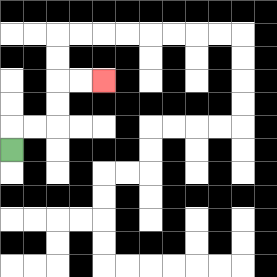{'start': '[0, 6]', 'end': '[4, 3]', 'path_directions': 'U,R,R,U,U,R,R', 'path_coordinates': '[[0, 6], [0, 5], [1, 5], [2, 5], [2, 4], [2, 3], [3, 3], [4, 3]]'}